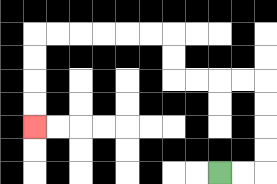{'start': '[9, 7]', 'end': '[1, 5]', 'path_directions': 'R,R,U,U,U,U,L,L,L,L,U,U,L,L,L,L,L,L,D,D,D,D', 'path_coordinates': '[[9, 7], [10, 7], [11, 7], [11, 6], [11, 5], [11, 4], [11, 3], [10, 3], [9, 3], [8, 3], [7, 3], [7, 2], [7, 1], [6, 1], [5, 1], [4, 1], [3, 1], [2, 1], [1, 1], [1, 2], [1, 3], [1, 4], [1, 5]]'}